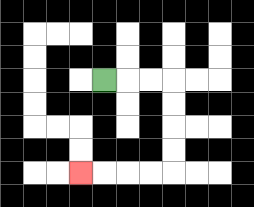{'start': '[4, 3]', 'end': '[3, 7]', 'path_directions': 'R,R,R,D,D,D,D,L,L,L,L', 'path_coordinates': '[[4, 3], [5, 3], [6, 3], [7, 3], [7, 4], [7, 5], [7, 6], [7, 7], [6, 7], [5, 7], [4, 7], [3, 7]]'}